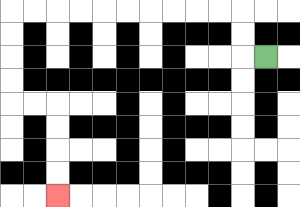{'start': '[11, 2]', 'end': '[2, 8]', 'path_directions': 'L,U,U,L,L,L,L,L,L,L,L,L,L,D,D,D,D,R,R,D,D,D,D', 'path_coordinates': '[[11, 2], [10, 2], [10, 1], [10, 0], [9, 0], [8, 0], [7, 0], [6, 0], [5, 0], [4, 0], [3, 0], [2, 0], [1, 0], [0, 0], [0, 1], [0, 2], [0, 3], [0, 4], [1, 4], [2, 4], [2, 5], [2, 6], [2, 7], [2, 8]]'}